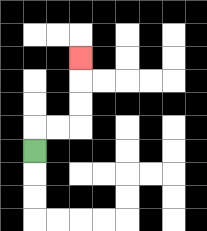{'start': '[1, 6]', 'end': '[3, 2]', 'path_directions': 'U,R,R,U,U,U', 'path_coordinates': '[[1, 6], [1, 5], [2, 5], [3, 5], [3, 4], [3, 3], [3, 2]]'}